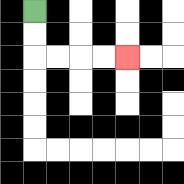{'start': '[1, 0]', 'end': '[5, 2]', 'path_directions': 'D,D,R,R,R,R', 'path_coordinates': '[[1, 0], [1, 1], [1, 2], [2, 2], [3, 2], [4, 2], [5, 2]]'}